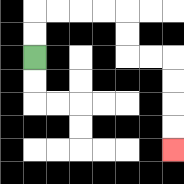{'start': '[1, 2]', 'end': '[7, 6]', 'path_directions': 'U,U,R,R,R,R,D,D,R,R,D,D,D,D', 'path_coordinates': '[[1, 2], [1, 1], [1, 0], [2, 0], [3, 0], [4, 0], [5, 0], [5, 1], [5, 2], [6, 2], [7, 2], [7, 3], [7, 4], [7, 5], [7, 6]]'}